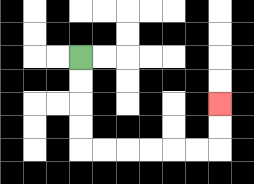{'start': '[3, 2]', 'end': '[9, 4]', 'path_directions': 'D,D,D,D,R,R,R,R,R,R,U,U', 'path_coordinates': '[[3, 2], [3, 3], [3, 4], [3, 5], [3, 6], [4, 6], [5, 6], [6, 6], [7, 6], [8, 6], [9, 6], [9, 5], [9, 4]]'}